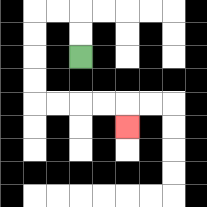{'start': '[3, 2]', 'end': '[5, 5]', 'path_directions': 'U,U,L,L,D,D,D,D,R,R,R,R,D', 'path_coordinates': '[[3, 2], [3, 1], [3, 0], [2, 0], [1, 0], [1, 1], [1, 2], [1, 3], [1, 4], [2, 4], [3, 4], [4, 4], [5, 4], [5, 5]]'}